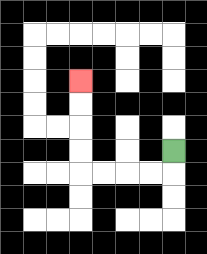{'start': '[7, 6]', 'end': '[3, 3]', 'path_directions': 'D,L,L,L,L,U,U,U,U', 'path_coordinates': '[[7, 6], [7, 7], [6, 7], [5, 7], [4, 7], [3, 7], [3, 6], [3, 5], [3, 4], [3, 3]]'}